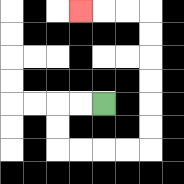{'start': '[4, 4]', 'end': '[3, 0]', 'path_directions': 'L,L,D,D,R,R,R,R,U,U,U,U,U,U,L,L,L', 'path_coordinates': '[[4, 4], [3, 4], [2, 4], [2, 5], [2, 6], [3, 6], [4, 6], [5, 6], [6, 6], [6, 5], [6, 4], [6, 3], [6, 2], [6, 1], [6, 0], [5, 0], [4, 0], [3, 0]]'}